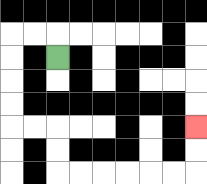{'start': '[2, 2]', 'end': '[8, 5]', 'path_directions': 'U,L,L,D,D,D,D,R,R,D,D,R,R,R,R,R,R,U,U', 'path_coordinates': '[[2, 2], [2, 1], [1, 1], [0, 1], [0, 2], [0, 3], [0, 4], [0, 5], [1, 5], [2, 5], [2, 6], [2, 7], [3, 7], [4, 7], [5, 7], [6, 7], [7, 7], [8, 7], [8, 6], [8, 5]]'}